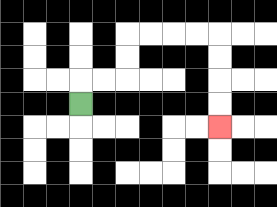{'start': '[3, 4]', 'end': '[9, 5]', 'path_directions': 'U,R,R,U,U,R,R,R,R,D,D,D,D', 'path_coordinates': '[[3, 4], [3, 3], [4, 3], [5, 3], [5, 2], [5, 1], [6, 1], [7, 1], [8, 1], [9, 1], [9, 2], [9, 3], [9, 4], [9, 5]]'}